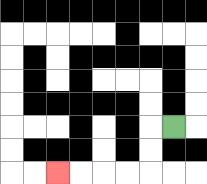{'start': '[7, 5]', 'end': '[2, 7]', 'path_directions': 'L,D,D,L,L,L,L', 'path_coordinates': '[[7, 5], [6, 5], [6, 6], [6, 7], [5, 7], [4, 7], [3, 7], [2, 7]]'}